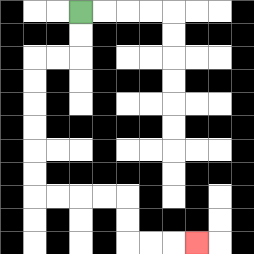{'start': '[3, 0]', 'end': '[8, 10]', 'path_directions': 'D,D,L,L,D,D,D,D,D,D,R,R,R,R,D,D,R,R,R', 'path_coordinates': '[[3, 0], [3, 1], [3, 2], [2, 2], [1, 2], [1, 3], [1, 4], [1, 5], [1, 6], [1, 7], [1, 8], [2, 8], [3, 8], [4, 8], [5, 8], [5, 9], [5, 10], [6, 10], [7, 10], [8, 10]]'}